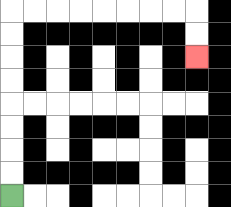{'start': '[0, 8]', 'end': '[8, 2]', 'path_directions': 'U,U,U,U,U,U,U,U,R,R,R,R,R,R,R,R,D,D', 'path_coordinates': '[[0, 8], [0, 7], [0, 6], [0, 5], [0, 4], [0, 3], [0, 2], [0, 1], [0, 0], [1, 0], [2, 0], [3, 0], [4, 0], [5, 0], [6, 0], [7, 0], [8, 0], [8, 1], [8, 2]]'}